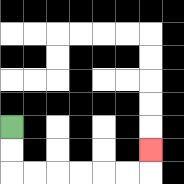{'start': '[0, 5]', 'end': '[6, 6]', 'path_directions': 'D,D,R,R,R,R,R,R,U', 'path_coordinates': '[[0, 5], [0, 6], [0, 7], [1, 7], [2, 7], [3, 7], [4, 7], [5, 7], [6, 7], [6, 6]]'}